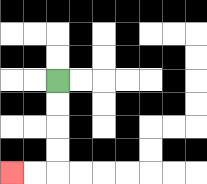{'start': '[2, 3]', 'end': '[0, 7]', 'path_directions': 'D,D,D,D,L,L', 'path_coordinates': '[[2, 3], [2, 4], [2, 5], [2, 6], [2, 7], [1, 7], [0, 7]]'}